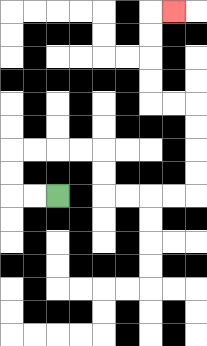{'start': '[2, 8]', 'end': '[7, 0]', 'path_directions': 'L,L,U,U,R,R,R,R,D,D,R,R,R,R,U,U,U,U,L,L,U,U,U,U,R', 'path_coordinates': '[[2, 8], [1, 8], [0, 8], [0, 7], [0, 6], [1, 6], [2, 6], [3, 6], [4, 6], [4, 7], [4, 8], [5, 8], [6, 8], [7, 8], [8, 8], [8, 7], [8, 6], [8, 5], [8, 4], [7, 4], [6, 4], [6, 3], [6, 2], [6, 1], [6, 0], [7, 0]]'}